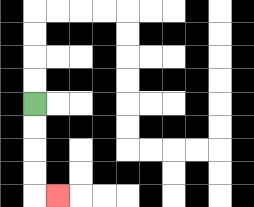{'start': '[1, 4]', 'end': '[2, 8]', 'path_directions': 'D,D,D,D,R', 'path_coordinates': '[[1, 4], [1, 5], [1, 6], [1, 7], [1, 8], [2, 8]]'}